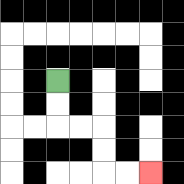{'start': '[2, 3]', 'end': '[6, 7]', 'path_directions': 'D,D,R,R,D,D,R,R', 'path_coordinates': '[[2, 3], [2, 4], [2, 5], [3, 5], [4, 5], [4, 6], [4, 7], [5, 7], [6, 7]]'}